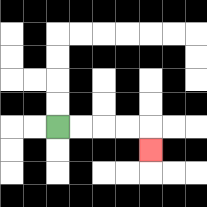{'start': '[2, 5]', 'end': '[6, 6]', 'path_directions': 'R,R,R,R,D', 'path_coordinates': '[[2, 5], [3, 5], [4, 5], [5, 5], [6, 5], [6, 6]]'}